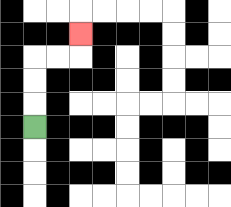{'start': '[1, 5]', 'end': '[3, 1]', 'path_directions': 'U,U,U,R,R,U', 'path_coordinates': '[[1, 5], [1, 4], [1, 3], [1, 2], [2, 2], [3, 2], [3, 1]]'}